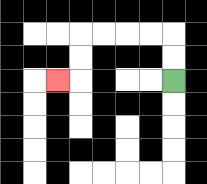{'start': '[7, 3]', 'end': '[2, 3]', 'path_directions': 'U,U,L,L,L,L,D,D,L', 'path_coordinates': '[[7, 3], [7, 2], [7, 1], [6, 1], [5, 1], [4, 1], [3, 1], [3, 2], [3, 3], [2, 3]]'}